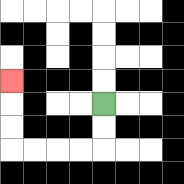{'start': '[4, 4]', 'end': '[0, 3]', 'path_directions': 'D,D,L,L,L,L,U,U,U', 'path_coordinates': '[[4, 4], [4, 5], [4, 6], [3, 6], [2, 6], [1, 6], [0, 6], [0, 5], [0, 4], [0, 3]]'}